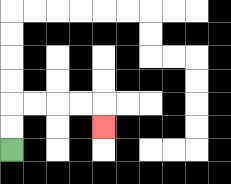{'start': '[0, 6]', 'end': '[4, 5]', 'path_directions': 'U,U,R,R,R,R,D', 'path_coordinates': '[[0, 6], [0, 5], [0, 4], [1, 4], [2, 4], [3, 4], [4, 4], [4, 5]]'}